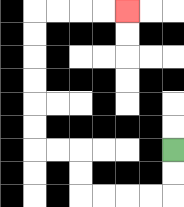{'start': '[7, 6]', 'end': '[5, 0]', 'path_directions': 'D,D,L,L,L,L,U,U,L,L,U,U,U,U,U,U,R,R,R,R', 'path_coordinates': '[[7, 6], [7, 7], [7, 8], [6, 8], [5, 8], [4, 8], [3, 8], [3, 7], [3, 6], [2, 6], [1, 6], [1, 5], [1, 4], [1, 3], [1, 2], [1, 1], [1, 0], [2, 0], [3, 0], [4, 0], [5, 0]]'}